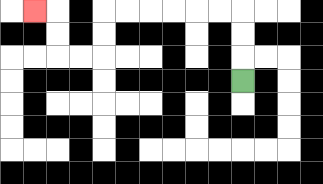{'start': '[10, 3]', 'end': '[1, 0]', 'path_directions': 'U,U,U,L,L,L,L,L,L,D,D,L,L,U,U,L', 'path_coordinates': '[[10, 3], [10, 2], [10, 1], [10, 0], [9, 0], [8, 0], [7, 0], [6, 0], [5, 0], [4, 0], [4, 1], [4, 2], [3, 2], [2, 2], [2, 1], [2, 0], [1, 0]]'}